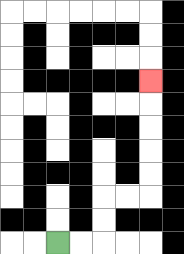{'start': '[2, 10]', 'end': '[6, 3]', 'path_directions': 'R,R,U,U,R,R,U,U,U,U,U', 'path_coordinates': '[[2, 10], [3, 10], [4, 10], [4, 9], [4, 8], [5, 8], [6, 8], [6, 7], [6, 6], [6, 5], [6, 4], [6, 3]]'}